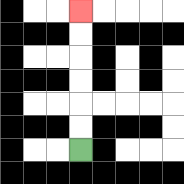{'start': '[3, 6]', 'end': '[3, 0]', 'path_directions': 'U,U,U,U,U,U', 'path_coordinates': '[[3, 6], [3, 5], [3, 4], [3, 3], [3, 2], [3, 1], [3, 0]]'}